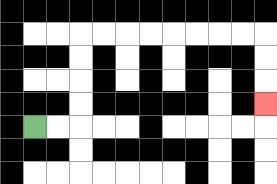{'start': '[1, 5]', 'end': '[11, 4]', 'path_directions': 'R,R,U,U,U,U,R,R,R,R,R,R,R,R,D,D,D', 'path_coordinates': '[[1, 5], [2, 5], [3, 5], [3, 4], [3, 3], [3, 2], [3, 1], [4, 1], [5, 1], [6, 1], [7, 1], [8, 1], [9, 1], [10, 1], [11, 1], [11, 2], [11, 3], [11, 4]]'}